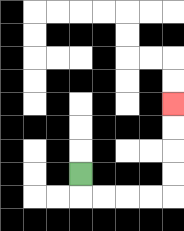{'start': '[3, 7]', 'end': '[7, 4]', 'path_directions': 'D,R,R,R,R,U,U,U,U', 'path_coordinates': '[[3, 7], [3, 8], [4, 8], [5, 8], [6, 8], [7, 8], [7, 7], [7, 6], [7, 5], [7, 4]]'}